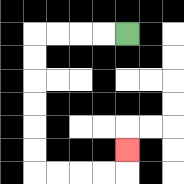{'start': '[5, 1]', 'end': '[5, 6]', 'path_directions': 'L,L,L,L,D,D,D,D,D,D,R,R,R,R,U', 'path_coordinates': '[[5, 1], [4, 1], [3, 1], [2, 1], [1, 1], [1, 2], [1, 3], [1, 4], [1, 5], [1, 6], [1, 7], [2, 7], [3, 7], [4, 7], [5, 7], [5, 6]]'}